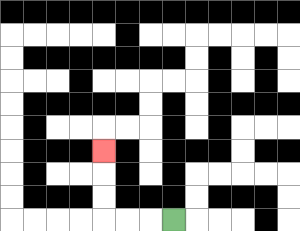{'start': '[7, 9]', 'end': '[4, 6]', 'path_directions': 'L,L,L,U,U,U', 'path_coordinates': '[[7, 9], [6, 9], [5, 9], [4, 9], [4, 8], [4, 7], [4, 6]]'}